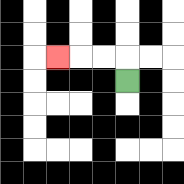{'start': '[5, 3]', 'end': '[2, 2]', 'path_directions': 'U,L,L,L', 'path_coordinates': '[[5, 3], [5, 2], [4, 2], [3, 2], [2, 2]]'}